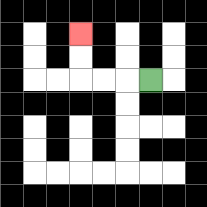{'start': '[6, 3]', 'end': '[3, 1]', 'path_directions': 'L,L,L,U,U', 'path_coordinates': '[[6, 3], [5, 3], [4, 3], [3, 3], [3, 2], [3, 1]]'}